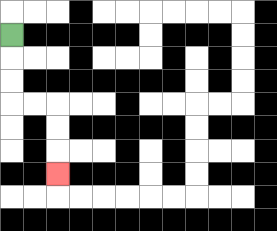{'start': '[0, 1]', 'end': '[2, 7]', 'path_directions': 'D,D,D,R,R,D,D,D', 'path_coordinates': '[[0, 1], [0, 2], [0, 3], [0, 4], [1, 4], [2, 4], [2, 5], [2, 6], [2, 7]]'}